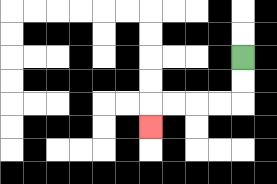{'start': '[10, 2]', 'end': '[6, 5]', 'path_directions': 'D,D,L,L,L,L,D', 'path_coordinates': '[[10, 2], [10, 3], [10, 4], [9, 4], [8, 4], [7, 4], [6, 4], [6, 5]]'}